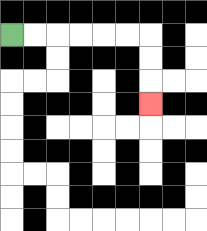{'start': '[0, 1]', 'end': '[6, 4]', 'path_directions': 'R,R,R,R,R,R,D,D,D', 'path_coordinates': '[[0, 1], [1, 1], [2, 1], [3, 1], [4, 1], [5, 1], [6, 1], [6, 2], [6, 3], [6, 4]]'}